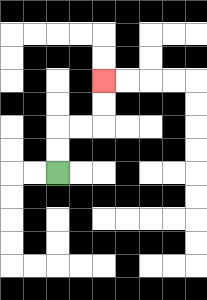{'start': '[2, 7]', 'end': '[4, 3]', 'path_directions': 'U,U,R,R,U,U', 'path_coordinates': '[[2, 7], [2, 6], [2, 5], [3, 5], [4, 5], [4, 4], [4, 3]]'}